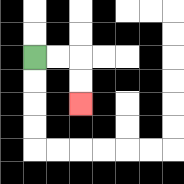{'start': '[1, 2]', 'end': '[3, 4]', 'path_directions': 'R,R,D,D', 'path_coordinates': '[[1, 2], [2, 2], [3, 2], [3, 3], [3, 4]]'}